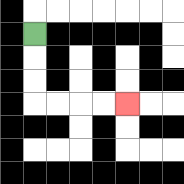{'start': '[1, 1]', 'end': '[5, 4]', 'path_directions': 'D,D,D,R,R,R,R', 'path_coordinates': '[[1, 1], [1, 2], [1, 3], [1, 4], [2, 4], [3, 4], [4, 4], [5, 4]]'}